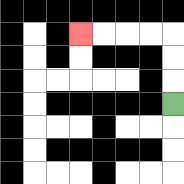{'start': '[7, 4]', 'end': '[3, 1]', 'path_directions': 'U,U,U,L,L,L,L', 'path_coordinates': '[[7, 4], [7, 3], [7, 2], [7, 1], [6, 1], [5, 1], [4, 1], [3, 1]]'}